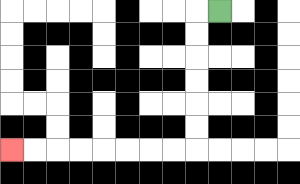{'start': '[9, 0]', 'end': '[0, 6]', 'path_directions': 'L,D,D,D,D,D,D,L,L,L,L,L,L,L,L', 'path_coordinates': '[[9, 0], [8, 0], [8, 1], [8, 2], [8, 3], [8, 4], [8, 5], [8, 6], [7, 6], [6, 6], [5, 6], [4, 6], [3, 6], [2, 6], [1, 6], [0, 6]]'}